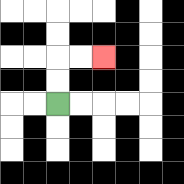{'start': '[2, 4]', 'end': '[4, 2]', 'path_directions': 'U,U,R,R', 'path_coordinates': '[[2, 4], [2, 3], [2, 2], [3, 2], [4, 2]]'}